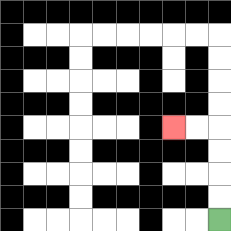{'start': '[9, 9]', 'end': '[7, 5]', 'path_directions': 'U,U,U,U,L,L', 'path_coordinates': '[[9, 9], [9, 8], [9, 7], [9, 6], [9, 5], [8, 5], [7, 5]]'}